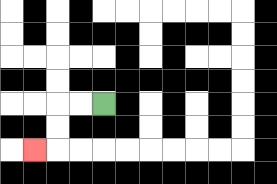{'start': '[4, 4]', 'end': '[1, 6]', 'path_directions': 'L,L,D,D,L', 'path_coordinates': '[[4, 4], [3, 4], [2, 4], [2, 5], [2, 6], [1, 6]]'}